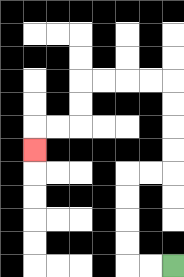{'start': '[7, 11]', 'end': '[1, 6]', 'path_directions': 'L,L,U,U,U,U,R,R,U,U,U,U,L,L,L,L,D,D,L,L,D', 'path_coordinates': '[[7, 11], [6, 11], [5, 11], [5, 10], [5, 9], [5, 8], [5, 7], [6, 7], [7, 7], [7, 6], [7, 5], [7, 4], [7, 3], [6, 3], [5, 3], [4, 3], [3, 3], [3, 4], [3, 5], [2, 5], [1, 5], [1, 6]]'}